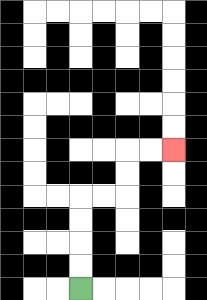{'start': '[3, 12]', 'end': '[7, 6]', 'path_directions': 'U,U,U,U,R,R,U,U,R,R', 'path_coordinates': '[[3, 12], [3, 11], [3, 10], [3, 9], [3, 8], [4, 8], [5, 8], [5, 7], [5, 6], [6, 6], [7, 6]]'}